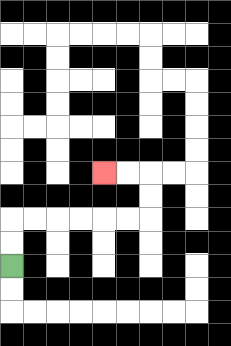{'start': '[0, 11]', 'end': '[4, 7]', 'path_directions': 'U,U,R,R,R,R,R,R,U,U,L,L', 'path_coordinates': '[[0, 11], [0, 10], [0, 9], [1, 9], [2, 9], [3, 9], [4, 9], [5, 9], [6, 9], [6, 8], [6, 7], [5, 7], [4, 7]]'}